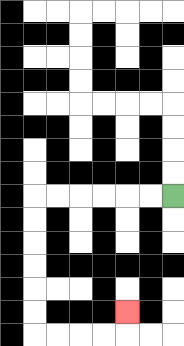{'start': '[7, 8]', 'end': '[5, 13]', 'path_directions': 'L,L,L,L,L,L,D,D,D,D,D,D,R,R,R,R,U', 'path_coordinates': '[[7, 8], [6, 8], [5, 8], [4, 8], [3, 8], [2, 8], [1, 8], [1, 9], [1, 10], [1, 11], [1, 12], [1, 13], [1, 14], [2, 14], [3, 14], [4, 14], [5, 14], [5, 13]]'}